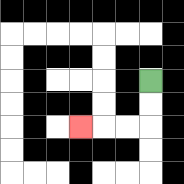{'start': '[6, 3]', 'end': '[3, 5]', 'path_directions': 'D,D,L,L,L', 'path_coordinates': '[[6, 3], [6, 4], [6, 5], [5, 5], [4, 5], [3, 5]]'}